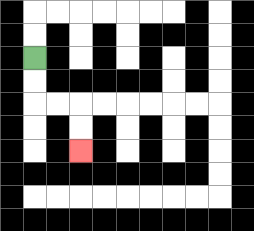{'start': '[1, 2]', 'end': '[3, 6]', 'path_directions': 'D,D,R,R,D,D', 'path_coordinates': '[[1, 2], [1, 3], [1, 4], [2, 4], [3, 4], [3, 5], [3, 6]]'}